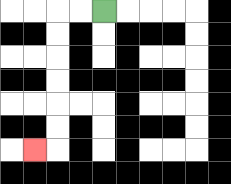{'start': '[4, 0]', 'end': '[1, 6]', 'path_directions': 'L,L,D,D,D,D,D,D,L', 'path_coordinates': '[[4, 0], [3, 0], [2, 0], [2, 1], [2, 2], [2, 3], [2, 4], [2, 5], [2, 6], [1, 6]]'}